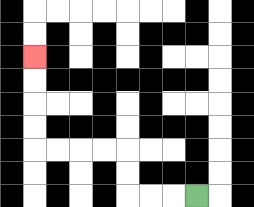{'start': '[8, 8]', 'end': '[1, 2]', 'path_directions': 'L,L,L,U,U,L,L,L,L,U,U,U,U', 'path_coordinates': '[[8, 8], [7, 8], [6, 8], [5, 8], [5, 7], [5, 6], [4, 6], [3, 6], [2, 6], [1, 6], [1, 5], [1, 4], [1, 3], [1, 2]]'}